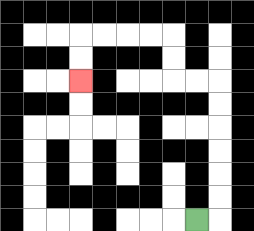{'start': '[8, 9]', 'end': '[3, 3]', 'path_directions': 'R,U,U,U,U,U,U,L,L,U,U,L,L,L,L,D,D', 'path_coordinates': '[[8, 9], [9, 9], [9, 8], [9, 7], [9, 6], [9, 5], [9, 4], [9, 3], [8, 3], [7, 3], [7, 2], [7, 1], [6, 1], [5, 1], [4, 1], [3, 1], [3, 2], [3, 3]]'}